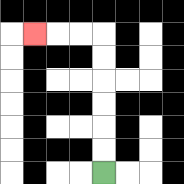{'start': '[4, 7]', 'end': '[1, 1]', 'path_directions': 'U,U,U,U,U,U,L,L,L', 'path_coordinates': '[[4, 7], [4, 6], [4, 5], [4, 4], [4, 3], [4, 2], [4, 1], [3, 1], [2, 1], [1, 1]]'}